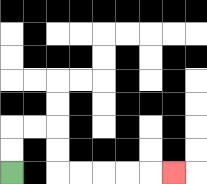{'start': '[0, 7]', 'end': '[7, 7]', 'path_directions': 'U,U,R,R,D,D,R,R,R,R,R', 'path_coordinates': '[[0, 7], [0, 6], [0, 5], [1, 5], [2, 5], [2, 6], [2, 7], [3, 7], [4, 7], [5, 7], [6, 7], [7, 7]]'}